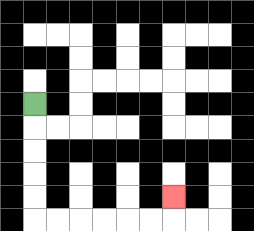{'start': '[1, 4]', 'end': '[7, 8]', 'path_directions': 'D,D,D,D,D,R,R,R,R,R,R,U', 'path_coordinates': '[[1, 4], [1, 5], [1, 6], [1, 7], [1, 8], [1, 9], [2, 9], [3, 9], [4, 9], [5, 9], [6, 9], [7, 9], [7, 8]]'}